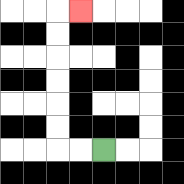{'start': '[4, 6]', 'end': '[3, 0]', 'path_directions': 'L,L,U,U,U,U,U,U,R', 'path_coordinates': '[[4, 6], [3, 6], [2, 6], [2, 5], [2, 4], [2, 3], [2, 2], [2, 1], [2, 0], [3, 0]]'}